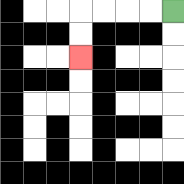{'start': '[7, 0]', 'end': '[3, 2]', 'path_directions': 'L,L,L,L,D,D', 'path_coordinates': '[[7, 0], [6, 0], [5, 0], [4, 0], [3, 0], [3, 1], [3, 2]]'}